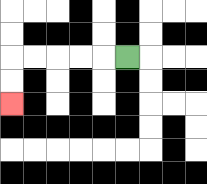{'start': '[5, 2]', 'end': '[0, 4]', 'path_directions': 'L,L,L,L,L,D,D', 'path_coordinates': '[[5, 2], [4, 2], [3, 2], [2, 2], [1, 2], [0, 2], [0, 3], [0, 4]]'}